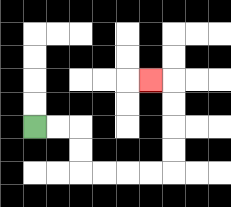{'start': '[1, 5]', 'end': '[6, 3]', 'path_directions': 'R,R,D,D,R,R,R,R,U,U,U,U,L', 'path_coordinates': '[[1, 5], [2, 5], [3, 5], [3, 6], [3, 7], [4, 7], [5, 7], [6, 7], [7, 7], [7, 6], [7, 5], [7, 4], [7, 3], [6, 3]]'}